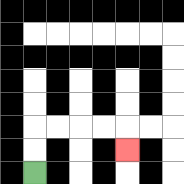{'start': '[1, 7]', 'end': '[5, 6]', 'path_directions': 'U,U,R,R,R,R,D', 'path_coordinates': '[[1, 7], [1, 6], [1, 5], [2, 5], [3, 5], [4, 5], [5, 5], [5, 6]]'}